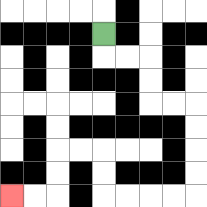{'start': '[4, 1]', 'end': '[0, 8]', 'path_directions': 'D,R,R,D,D,R,R,D,D,D,D,L,L,L,L,U,U,L,L,D,D,L,L', 'path_coordinates': '[[4, 1], [4, 2], [5, 2], [6, 2], [6, 3], [6, 4], [7, 4], [8, 4], [8, 5], [8, 6], [8, 7], [8, 8], [7, 8], [6, 8], [5, 8], [4, 8], [4, 7], [4, 6], [3, 6], [2, 6], [2, 7], [2, 8], [1, 8], [0, 8]]'}